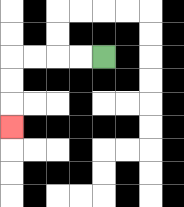{'start': '[4, 2]', 'end': '[0, 5]', 'path_directions': 'L,L,L,L,D,D,D', 'path_coordinates': '[[4, 2], [3, 2], [2, 2], [1, 2], [0, 2], [0, 3], [0, 4], [0, 5]]'}